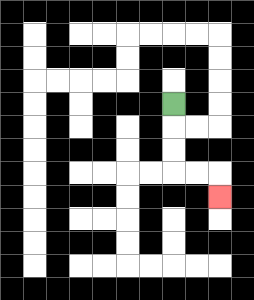{'start': '[7, 4]', 'end': '[9, 8]', 'path_directions': 'D,D,D,R,R,D', 'path_coordinates': '[[7, 4], [7, 5], [7, 6], [7, 7], [8, 7], [9, 7], [9, 8]]'}